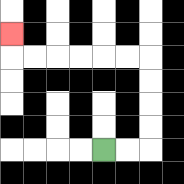{'start': '[4, 6]', 'end': '[0, 1]', 'path_directions': 'R,R,U,U,U,U,L,L,L,L,L,L,U', 'path_coordinates': '[[4, 6], [5, 6], [6, 6], [6, 5], [6, 4], [6, 3], [6, 2], [5, 2], [4, 2], [3, 2], [2, 2], [1, 2], [0, 2], [0, 1]]'}